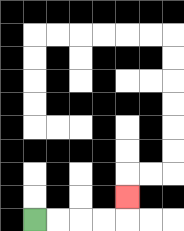{'start': '[1, 9]', 'end': '[5, 8]', 'path_directions': 'R,R,R,R,U', 'path_coordinates': '[[1, 9], [2, 9], [3, 9], [4, 9], [5, 9], [5, 8]]'}